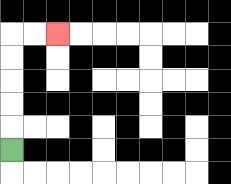{'start': '[0, 6]', 'end': '[2, 1]', 'path_directions': 'U,U,U,U,U,R,R', 'path_coordinates': '[[0, 6], [0, 5], [0, 4], [0, 3], [0, 2], [0, 1], [1, 1], [2, 1]]'}